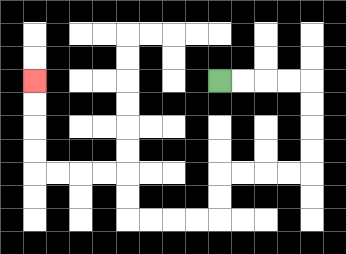{'start': '[9, 3]', 'end': '[1, 3]', 'path_directions': 'R,R,R,R,D,D,D,D,L,L,L,L,D,D,L,L,L,L,U,U,L,L,L,L,U,U,U,U', 'path_coordinates': '[[9, 3], [10, 3], [11, 3], [12, 3], [13, 3], [13, 4], [13, 5], [13, 6], [13, 7], [12, 7], [11, 7], [10, 7], [9, 7], [9, 8], [9, 9], [8, 9], [7, 9], [6, 9], [5, 9], [5, 8], [5, 7], [4, 7], [3, 7], [2, 7], [1, 7], [1, 6], [1, 5], [1, 4], [1, 3]]'}